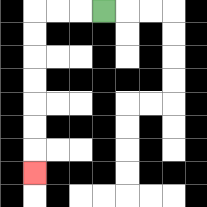{'start': '[4, 0]', 'end': '[1, 7]', 'path_directions': 'L,L,L,D,D,D,D,D,D,D', 'path_coordinates': '[[4, 0], [3, 0], [2, 0], [1, 0], [1, 1], [1, 2], [1, 3], [1, 4], [1, 5], [1, 6], [1, 7]]'}